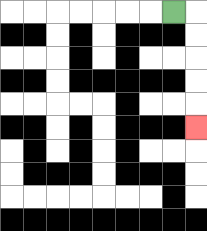{'start': '[7, 0]', 'end': '[8, 5]', 'path_directions': 'R,D,D,D,D,D', 'path_coordinates': '[[7, 0], [8, 0], [8, 1], [8, 2], [8, 3], [8, 4], [8, 5]]'}